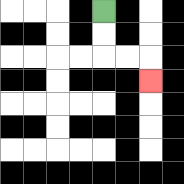{'start': '[4, 0]', 'end': '[6, 3]', 'path_directions': 'D,D,R,R,D', 'path_coordinates': '[[4, 0], [4, 1], [4, 2], [5, 2], [6, 2], [6, 3]]'}